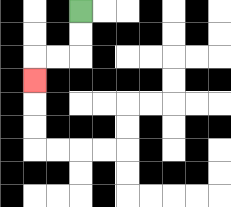{'start': '[3, 0]', 'end': '[1, 3]', 'path_directions': 'D,D,L,L,D', 'path_coordinates': '[[3, 0], [3, 1], [3, 2], [2, 2], [1, 2], [1, 3]]'}